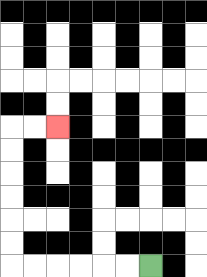{'start': '[6, 11]', 'end': '[2, 5]', 'path_directions': 'L,L,L,L,L,L,U,U,U,U,U,U,R,R', 'path_coordinates': '[[6, 11], [5, 11], [4, 11], [3, 11], [2, 11], [1, 11], [0, 11], [0, 10], [0, 9], [0, 8], [0, 7], [0, 6], [0, 5], [1, 5], [2, 5]]'}